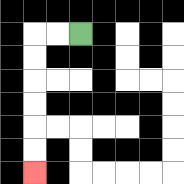{'start': '[3, 1]', 'end': '[1, 7]', 'path_directions': 'L,L,D,D,D,D,D,D', 'path_coordinates': '[[3, 1], [2, 1], [1, 1], [1, 2], [1, 3], [1, 4], [1, 5], [1, 6], [1, 7]]'}